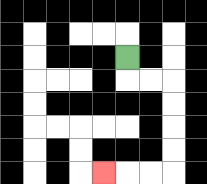{'start': '[5, 2]', 'end': '[4, 7]', 'path_directions': 'D,R,R,D,D,D,D,L,L,L', 'path_coordinates': '[[5, 2], [5, 3], [6, 3], [7, 3], [7, 4], [7, 5], [7, 6], [7, 7], [6, 7], [5, 7], [4, 7]]'}